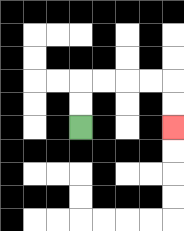{'start': '[3, 5]', 'end': '[7, 5]', 'path_directions': 'U,U,R,R,R,R,D,D', 'path_coordinates': '[[3, 5], [3, 4], [3, 3], [4, 3], [5, 3], [6, 3], [7, 3], [7, 4], [7, 5]]'}